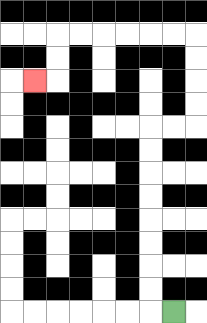{'start': '[7, 13]', 'end': '[1, 3]', 'path_directions': 'L,U,U,U,U,U,U,U,U,R,R,U,U,U,U,L,L,L,L,L,L,D,D,L', 'path_coordinates': '[[7, 13], [6, 13], [6, 12], [6, 11], [6, 10], [6, 9], [6, 8], [6, 7], [6, 6], [6, 5], [7, 5], [8, 5], [8, 4], [8, 3], [8, 2], [8, 1], [7, 1], [6, 1], [5, 1], [4, 1], [3, 1], [2, 1], [2, 2], [2, 3], [1, 3]]'}